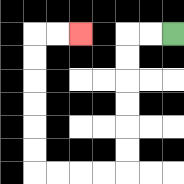{'start': '[7, 1]', 'end': '[3, 1]', 'path_directions': 'L,L,D,D,D,D,D,D,L,L,L,L,U,U,U,U,U,U,R,R', 'path_coordinates': '[[7, 1], [6, 1], [5, 1], [5, 2], [5, 3], [5, 4], [5, 5], [5, 6], [5, 7], [4, 7], [3, 7], [2, 7], [1, 7], [1, 6], [1, 5], [1, 4], [1, 3], [1, 2], [1, 1], [2, 1], [3, 1]]'}